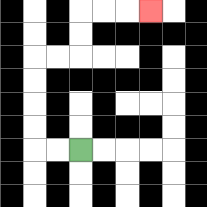{'start': '[3, 6]', 'end': '[6, 0]', 'path_directions': 'L,L,U,U,U,U,R,R,U,U,R,R,R', 'path_coordinates': '[[3, 6], [2, 6], [1, 6], [1, 5], [1, 4], [1, 3], [1, 2], [2, 2], [3, 2], [3, 1], [3, 0], [4, 0], [5, 0], [6, 0]]'}